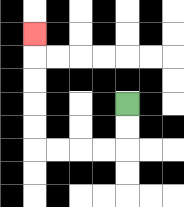{'start': '[5, 4]', 'end': '[1, 1]', 'path_directions': 'D,D,L,L,L,L,U,U,U,U,U', 'path_coordinates': '[[5, 4], [5, 5], [5, 6], [4, 6], [3, 6], [2, 6], [1, 6], [1, 5], [1, 4], [1, 3], [1, 2], [1, 1]]'}